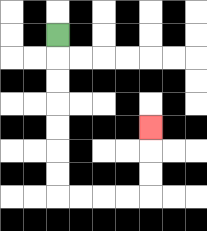{'start': '[2, 1]', 'end': '[6, 5]', 'path_directions': 'D,D,D,D,D,D,D,R,R,R,R,U,U,U', 'path_coordinates': '[[2, 1], [2, 2], [2, 3], [2, 4], [2, 5], [2, 6], [2, 7], [2, 8], [3, 8], [4, 8], [5, 8], [6, 8], [6, 7], [6, 6], [6, 5]]'}